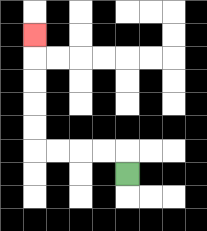{'start': '[5, 7]', 'end': '[1, 1]', 'path_directions': 'U,L,L,L,L,U,U,U,U,U', 'path_coordinates': '[[5, 7], [5, 6], [4, 6], [3, 6], [2, 6], [1, 6], [1, 5], [1, 4], [1, 3], [1, 2], [1, 1]]'}